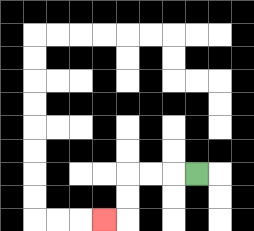{'start': '[8, 7]', 'end': '[4, 9]', 'path_directions': 'L,L,L,D,D,L', 'path_coordinates': '[[8, 7], [7, 7], [6, 7], [5, 7], [5, 8], [5, 9], [4, 9]]'}